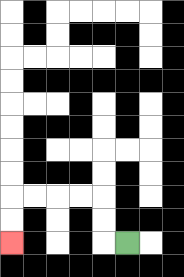{'start': '[5, 10]', 'end': '[0, 10]', 'path_directions': 'L,U,U,L,L,L,L,D,D', 'path_coordinates': '[[5, 10], [4, 10], [4, 9], [4, 8], [3, 8], [2, 8], [1, 8], [0, 8], [0, 9], [0, 10]]'}